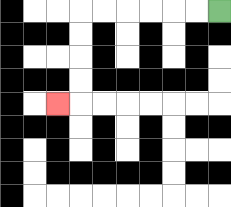{'start': '[9, 0]', 'end': '[2, 4]', 'path_directions': 'L,L,L,L,L,L,D,D,D,D,L', 'path_coordinates': '[[9, 0], [8, 0], [7, 0], [6, 0], [5, 0], [4, 0], [3, 0], [3, 1], [3, 2], [3, 3], [3, 4], [2, 4]]'}